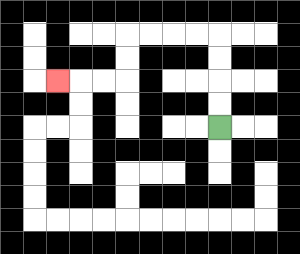{'start': '[9, 5]', 'end': '[2, 3]', 'path_directions': 'U,U,U,U,L,L,L,L,D,D,L,L,L', 'path_coordinates': '[[9, 5], [9, 4], [9, 3], [9, 2], [9, 1], [8, 1], [7, 1], [6, 1], [5, 1], [5, 2], [5, 3], [4, 3], [3, 3], [2, 3]]'}